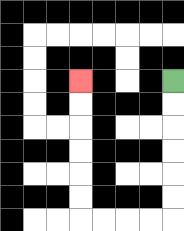{'start': '[7, 3]', 'end': '[3, 3]', 'path_directions': 'D,D,D,D,D,D,L,L,L,L,U,U,U,U,U,U', 'path_coordinates': '[[7, 3], [7, 4], [7, 5], [7, 6], [7, 7], [7, 8], [7, 9], [6, 9], [5, 9], [4, 9], [3, 9], [3, 8], [3, 7], [3, 6], [3, 5], [3, 4], [3, 3]]'}